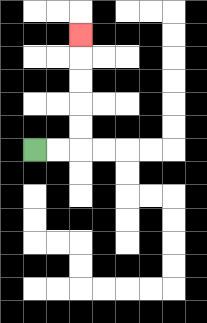{'start': '[1, 6]', 'end': '[3, 1]', 'path_directions': 'R,R,U,U,U,U,U', 'path_coordinates': '[[1, 6], [2, 6], [3, 6], [3, 5], [3, 4], [3, 3], [3, 2], [3, 1]]'}